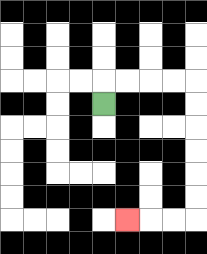{'start': '[4, 4]', 'end': '[5, 9]', 'path_directions': 'U,R,R,R,R,D,D,D,D,D,D,L,L,L', 'path_coordinates': '[[4, 4], [4, 3], [5, 3], [6, 3], [7, 3], [8, 3], [8, 4], [8, 5], [8, 6], [8, 7], [8, 8], [8, 9], [7, 9], [6, 9], [5, 9]]'}